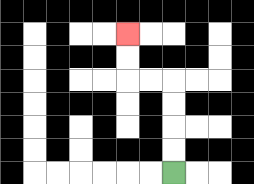{'start': '[7, 7]', 'end': '[5, 1]', 'path_directions': 'U,U,U,U,L,L,U,U', 'path_coordinates': '[[7, 7], [7, 6], [7, 5], [7, 4], [7, 3], [6, 3], [5, 3], [5, 2], [5, 1]]'}